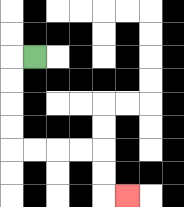{'start': '[1, 2]', 'end': '[5, 8]', 'path_directions': 'L,D,D,D,D,R,R,R,R,D,D,R', 'path_coordinates': '[[1, 2], [0, 2], [0, 3], [0, 4], [0, 5], [0, 6], [1, 6], [2, 6], [3, 6], [4, 6], [4, 7], [4, 8], [5, 8]]'}